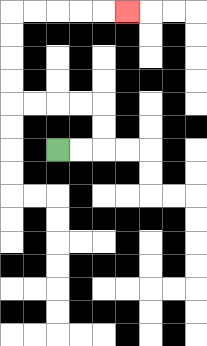{'start': '[2, 6]', 'end': '[5, 0]', 'path_directions': 'R,R,U,U,L,L,L,L,U,U,U,U,R,R,R,R,R', 'path_coordinates': '[[2, 6], [3, 6], [4, 6], [4, 5], [4, 4], [3, 4], [2, 4], [1, 4], [0, 4], [0, 3], [0, 2], [0, 1], [0, 0], [1, 0], [2, 0], [3, 0], [4, 0], [5, 0]]'}